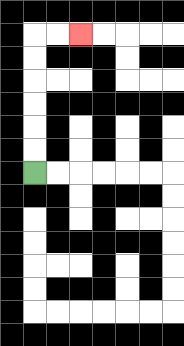{'start': '[1, 7]', 'end': '[3, 1]', 'path_directions': 'U,U,U,U,U,U,R,R', 'path_coordinates': '[[1, 7], [1, 6], [1, 5], [1, 4], [1, 3], [1, 2], [1, 1], [2, 1], [3, 1]]'}